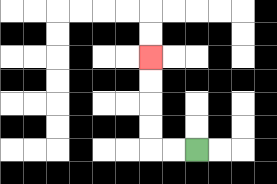{'start': '[8, 6]', 'end': '[6, 2]', 'path_directions': 'L,L,U,U,U,U', 'path_coordinates': '[[8, 6], [7, 6], [6, 6], [6, 5], [6, 4], [6, 3], [6, 2]]'}